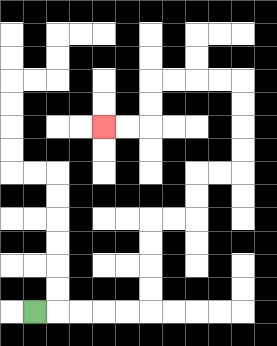{'start': '[1, 13]', 'end': '[4, 5]', 'path_directions': 'R,R,R,R,R,U,U,U,U,R,R,U,U,R,R,U,U,U,U,L,L,L,L,D,D,L,L', 'path_coordinates': '[[1, 13], [2, 13], [3, 13], [4, 13], [5, 13], [6, 13], [6, 12], [6, 11], [6, 10], [6, 9], [7, 9], [8, 9], [8, 8], [8, 7], [9, 7], [10, 7], [10, 6], [10, 5], [10, 4], [10, 3], [9, 3], [8, 3], [7, 3], [6, 3], [6, 4], [6, 5], [5, 5], [4, 5]]'}